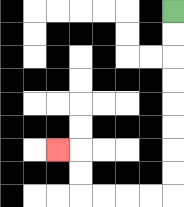{'start': '[7, 0]', 'end': '[2, 6]', 'path_directions': 'D,D,D,D,D,D,D,D,L,L,L,L,U,U,L', 'path_coordinates': '[[7, 0], [7, 1], [7, 2], [7, 3], [7, 4], [7, 5], [7, 6], [7, 7], [7, 8], [6, 8], [5, 8], [4, 8], [3, 8], [3, 7], [3, 6], [2, 6]]'}